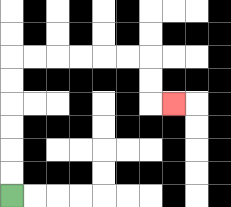{'start': '[0, 8]', 'end': '[7, 4]', 'path_directions': 'U,U,U,U,U,U,R,R,R,R,R,R,D,D,R', 'path_coordinates': '[[0, 8], [0, 7], [0, 6], [0, 5], [0, 4], [0, 3], [0, 2], [1, 2], [2, 2], [3, 2], [4, 2], [5, 2], [6, 2], [6, 3], [6, 4], [7, 4]]'}